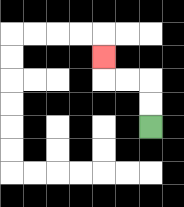{'start': '[6, 5]', 'end': '[4, 2]', 'path_directions': 'U,U,L,L,U', 'path_coordinates': '[[6, 5], [6, 4], [6, 3], [5, 3], [4, 3], [4, 2]]'}